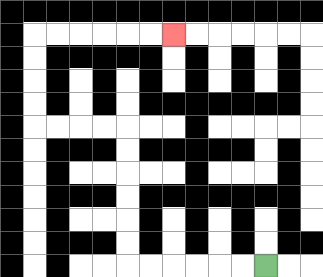{'start': '[11, 11]', 'end': '[7, 1]', 'path_directions': 'L,L,L,L,L,L,U,U,U,U,U,U,L,L,L,L,U,U,U,U,R,R,R,R,R,R', 'path_coordinates': '[[11, 11], [10, 11], [9, 11], [8, 11], [7, 11], [6, 11], [5, 11], [5, 10], [5, 9], [5, 8], [5, 7], [5, 6], [5, 5], [4, 5], [3, 5], [2, 5], [1, 5], [1, 4], [1, 3], [1, 2], [1, 1], [2, 1], [3, 1], [4, 1], [5, 1], [6, 1], [7, 1]]'}